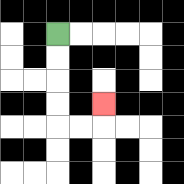{'start': '[2, 1]', 'end': '[4, 4]', 'path_directions': 'D,D,D,D,R,R,U', 'path_coordinates': '[[2, 1], [2, 2], [2, 3], [2, 4], [2, 5], [3, 5], [4, 5], [4, 4]]'}